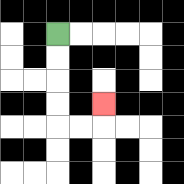{'start': '[2, 1]', 'end': '[4, 4]', 'path_directions': 'D,D,D,D,R,R,U', 'path_coordinates': '[[2, 1], [2, 2], [2, 3], [2, 4], [2, 5], [3, 5], [4, 5], [4, 4]]'}